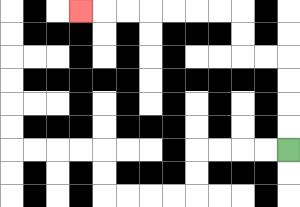{'start': '[12, 6]', 'end': '[3, 0]', 'path_directions': 'U,U,U,U,L,L,U,U,L,L,L,L,L,L,L', 'path_coordinates': '[[12, 6], [12, 5], [12, 4], [12, 3], [12, 2], [11, 2], [10, 2], [10, 1], [10, 0], [9, 0], [8, 0], [7, 0], [6, 0], [5, 0], [4, 0], [3, 0]]'}